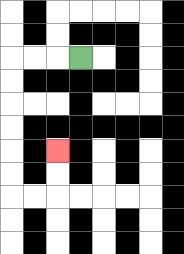{'start': '[3, 2]', 'end': '[2, 6]', 'path_directions': 'L,L,L,D,D,D,D,D,D,R,R,U,U', 'path_coordinates': '[[3, 2], [2, 2], [1, 2], [0, 2], [0, 3], [0, 4], [0, 5], [0, 6], [0, 7], [0, 8], [1, 8], [2, 8], [2, 7], [2, 6]]'}